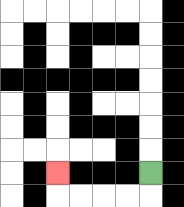{'start': '[6, 7]', 'end': '[2, 7]', 'path_directions': 'D,L,L,L,L,U', 'path_coordinates': '[[6, 7], [6, 8], [5, 8], [4, 8], [3, 8], [2, 8], [2, 7]]'}